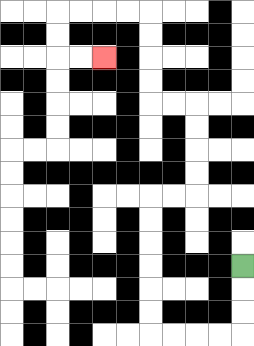{'start': '[10, 11]', 'end': '[4, 2]', 'path_directions': 'D,D,D,L,L,L,L,U,U,U,U,U,U,R,R,U,U,U,U,L,L,U,U,U,U,L,L,L,L,D,D,R,R', 'path_coordinates': '[[10, 11], [10, 12], [10, 13], [10, 14], [9, 14], [8, 14], [7, 14], [6, 14], [6, 13], [6, 12], [6, 11], [6, 10], [6, 9], [6, 8], [7, 8], [8, 8], [8, 7], [8, 6], [8, 5], [8, 4], [7, 4], [6, 4], [6, 3], [6, 2], [6, 1], [6, 0], [5, 0], [4, 0], [3, 0], [2, 0], [2, 1], [2, 2], [3, 2], [4, 2]]'}